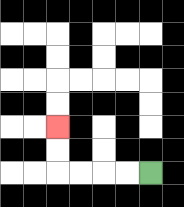{'start': '[6, 7]', 'end': '[2, 5]', 'path_directions': 'L,L,L,L,U,U', 'path_coordinates': '[[6, 7], [5, 7], [4, 7], [3, 7], [2, 7], [2, 6], [2, 5]]'}